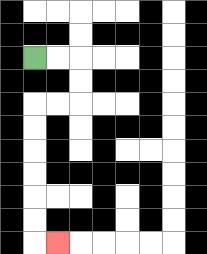{'start': '[1, 2]', 'end': '[2, 10]', 'path_directions': 'R,R,D,D,L,L,D,D,D,D,D,D,R', 'path_coordinates': '[[1, 2], [2, 2], [3, 2], [3, 3], [3, 4], [2, 4], [1, 4], [1, 5], [1, 6], [1, 7], [1, 8], [1, 9], [1, 10], [2, 10]]'}